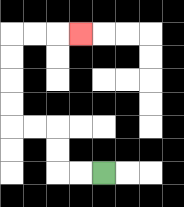{'start': '[4, 7]', 'end': '[3, 1]', 'path_directions': 'L,L,U,U,L,L,U,U,U,U,R,R,R', 'path_coordinates': '[[4, 7], [3, 7], [2, 7], [2, 6], [2, 5], [1, 5], [0, 5], [0, 4], [0, 3], [0, 2], [0, 1], [1, 1], [2, 1], [3, 1]]'}